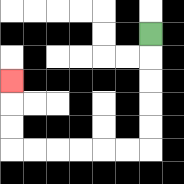{'start': '[6, 1]', 'end': '[0, 3]', 'path_directions': 'D,D,D,D,D,L,L,L,L,L,L,U,U,U', 'path_coordinates': '[[6, 1], [6, 2], [6, 3], [6, 4], [6, 5], [6, 6], [5, 6], [4, 6], [3, 6], [2, 6], [1, 6], [0, 6], [0, 5], [0, 4], [0, 3]]'}